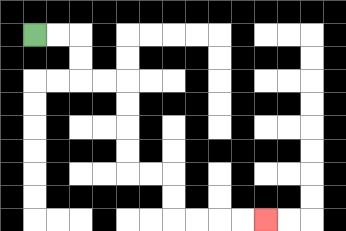{'start': '[1, 1]', 'end': '[11, 9]', 'path_directions': 'R,R,D,D,R,R,D,D,D,D,R,R,D,D,R,R,R,R', 'path_coordinates': '[[1, 1], [2, 1], [3, 1], [3, 2], [3, 3], [4, 3], [5, 3], [5, 4], [5, 5], [5, 6], [5, 7], [6, 7], [7, 7], [7, 8], [7, 9], [8, 9], [9, 9], [10, 9], [11, 9]]'}